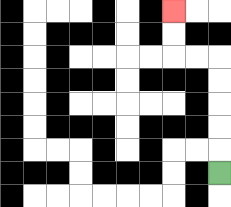{'start': '[9, 7]', 'end': '[7, 0]', 'path_directions': 'U,U,U,U,U,L,L,U,U', 'path_coordinates': '[[9, 7], [9, 6], [9, 5], [9, 4], [9, 3], [9, 2], [8, 2], [7, 2], [7, 1], [7, 0]]'}